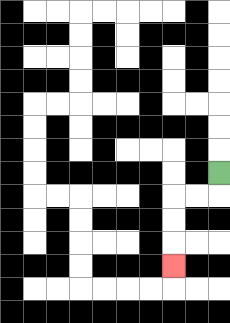{'start': '[9, 7]', 'end': '[7, 11]', 'path_directions': 'D,L,L,D,D,D', 'path_coordinates': '[[9, 7], [9, 8], [8, 8], [7, 8], [7, 9], [7, 10], [7, 11]]'}